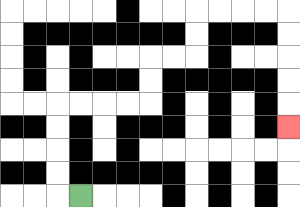{'start': '[3, 8]', 'end': '[12, 5]', 'path_directions': 'L,U,U,U,U,R,R,R,R,U,U,R,R,U,U,R,R,R,R,D,D,D,D,D', 'path_coordinates': '[[3, 8], [2, 8], [2, 7], [2, 6], [2, 5], [2, 4], [3, 4], [4, 4], [5, 4], [6, 4], [6, 3], [6, 2], [7, 2], [8, 2], [8, 1], [8, 0], [9, 0], [10, 0], [11, 0], [12, 0], [12, 1], [12, 2], [12, 3], [12, 4], [12, 5]]'}